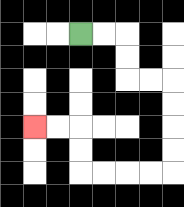{'start': '[3, 1]', 'end': '[1, 5]', 'path_directions': 'R,R,D,D,R,R,D,D,D,D,L,L,L,L,U,U,L,L', 'path_coordinates': '[[3, 1], [4, 1], [5, 1], [5, 2], [5, 3], [6, 3], [7, 3], [7, 4], [7, 5], [7, 6], [7, 7], [6, 7], [5, 7], [4, 7], [3, 7], [3, 6], [3, 5], [2, 5], [1, 5]]'}